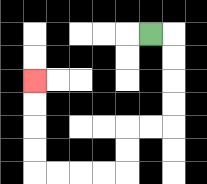{'start': '[6, 1]', 'end': '[1, 3]', 'path_directions': 'R,D,D,D,D,L,L,D,D,L,L,L,L,U,U,U,U', 'path_coordinates': '[[6, 1], [7, 1], [7, 2], [7, 3], [7, 4], [7, 5], [6, 5], [5, 5], [5, 6], [5, 7], [4, 7], [3, 7], [2, 7], [1, 7], [1, 6], [1, 5], [1, 4], [1, 3]]'}